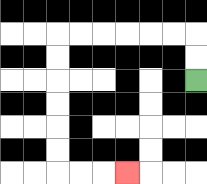{'start': '[8, 3]', 'end': '[5, 7]', 'path_directions': 'U,U,L,L,L,L,L,L,D,D,D,D,D,D,R,R,R', 'path_coordinates': '[[8, 3], [8, 2], [8, 1], [7, 1], [6, 1], [5, 1], [4, 1], [3, 1], [2, 1], [2, 2], [2, 3], [2, 4], [2, 5], [2, 6], [2, 7], [3, 7], [4, 7], [5, 7]]'}